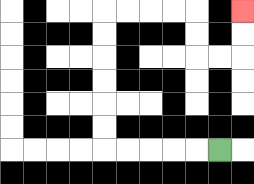{'start': '[9, 6]', 'end': '[10, 0]', 'path_directions': 'L,L,L,L,L,U,U,U,U,U,U,R,R,R,R,D,D,R,R,U,U', 'path_coordinates': '[[9, 6], [8, 6], [7, 6], [6, 6], [5, 6], [4, 6], [4, 5], [4, 4], [4, 3], [4, 2], [4, 1], [4, 0], [5, 0], [6, 0], [7, 0], [8, 0], [8, 1], [8, 2], [9, 2], [10, 2], [10, 1], [10, 0]]'}